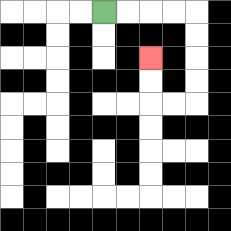{'start': '[4, 0]', 'end': '[6, 2]', 'path_directions': 'R,R,R,R,D,D,D,D,L,L,U,U', 'path_coordinates': '[[4, 0], [5, 0], [6, 0], [7, 0], [8, 0], [8, 1], [8, 2], [8, 3], [8, 4], [7, 4], [6, 4], [6, 3], [6, 2]]'}